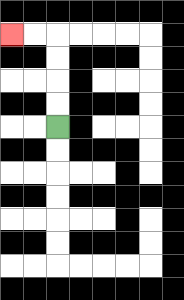{'start': '[2, 5]', 'end': '[0, 1]', 'path_directions': 'U,U,U,U,L,L', 'path_coordinates': '[[2, 5], [2, 4], [2, 3], [2, 2], [2, 1], [1, 1], [0, 1]]'}